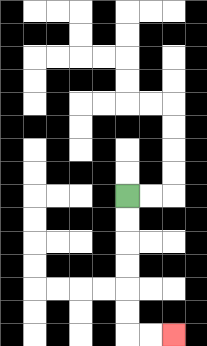{'start': '[5, 8]', 'end': '[7, 14]', 'path_directions': 'D,D,D,D,D,D,R,R', 'path_coordinates': '[[5, 8], [5, 9], [5, 10], [5, 11], [5, 12], [5, 13], [5, 14], [6, 14], [7, 14]]'}